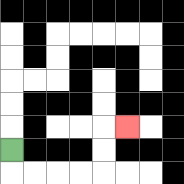{'start': '[0, 6]', 'end': '[5, 5]', 'path_directions': 'D,R,R,R,R,U,U,R', 'path_coordinates': '[[0, 6], [0, 7], [1, 7], [2, 7], [3, 7], [4, 7], [4, 6], [4, 5], [5, 5]]'}